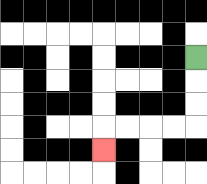{'start': '[8, 2]', 'end': '[4, 6]', 'path_directions': 'D,D,D,L,L,L,L,D', 'path_coordinates': '[[8, 2], [8, 3], [8, 4], [8, 5], [7, 5], [6, 5], [5, 5], [4, 5], [4, 6]]'}